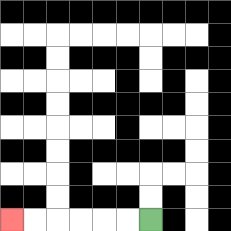{'start': '[6, 9]', 'end': '[0, 9]', 'path_directions': 'L,L,L,L,L,L', 'path_coordinates': '[[6, 9], [5, 9], [4, 9], [3, 9], [2, 9], [1, 9], [0, 9]]'}